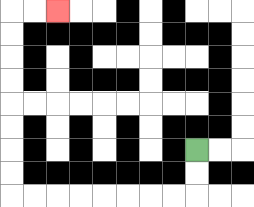{'start': '[8, 6]', 'end': '[2, 0]', 'path_directions': 'D,D,L,L,L,L,L,L,L,L,U,U,U,U,U,U,U,U,R,R', 'path_coordinates': '[[8, 6], [8, 7], [8, 8], [7, 8], [6, 8], [5, 8], [4, 8], [3, 8], [2, 8], [1, 8], [0, 8], [0, 7], [0, 6], [0, 5], [0, 4], [0, 3], [0, 2], [0, 1], [0, 0], [1, 0], [2, 0]]'}